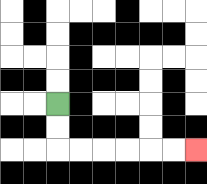{'start': '[2, 4]', 'end': '[8, 6]', 'path_directions': 'D,D,R,R,R,R,R,R', 'path_coordinates': '[[2, 4], [2, 5], [2, 6], [3, 6], [4, 6], [5, 6], [6, 6], [7, 6], [8, 6]]'}